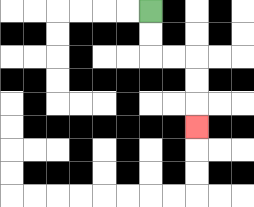{'start': '[6, 0]', 'end': '[8, 5]', 'path_directions': 'D,D,R,R,D,D,D', 'path_coordinates': '[[6, 0], [6, 1], [6, 2], [7, 2], [8, 2], [8, 3], [8, 4], [8, 5]]'}